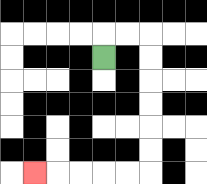{'start': '[4, 2]', 'end': '[1, 7]', 'path_directions': 'U,R,R,D,D,D,D,D,D,L,L,L,L,L', 'path_coordinates': '[[4, 2], [4, 1], [5, 1], [6, 1], [6, 2], [6, 3], [6, 4], [6, 5], [6, 6], [6, 7], [5, 7], [4, 7], [3, 7], [2, 7], [1, 7]]'}